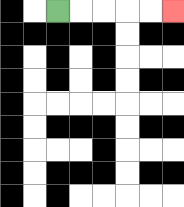{'start': '[2, 0]', 'end': '[7, 0]', 'path_directions': 'R,R,R,R,R', 'path_coordinates': '[[2, 0], [3, 0], [4, 0], [5, 0], [6, 0], [7, 0]]'}